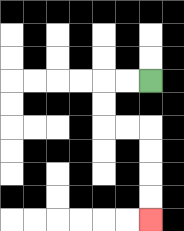{'start': '[6, 3]', 'end': '[6, 9]', 'path_directions': 'L,L,D,D,R,R,D,D,D,D', 'path_coordinates': '[[6, 3], [5, 3], [4, 3], [4, 4], [4, 5], [5, 5], [6, 5], [6, 6], [6, 7], [6, 8], [6, 9]]'}